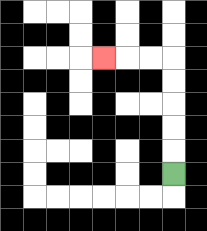{'start': '[7, 7]', 'end': '[4, 2]', 'path_directions': 'U,U,U,U,U,L,L,L', 'path_coordinates': '[[7, 7], [7, 6], [7, 5], [7, 4], [7, 3], [7, 2], [6, 2], [5, 2], [4, 2]]'}